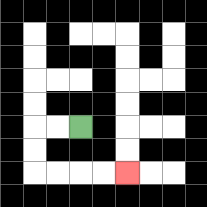{'start': '[3, 5]', 'end': '[5, 7]', 'path_directions': 'L,L,D,D,R,R,R,R', 'path_coordinates': '[[3, 5], [2, 5], [1, 5], [1, 6], [1, 7], [2, 7], [3, 7], [4, 7], [5, 7]]'}